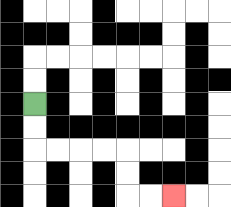{'start': '[1, 4]', 'end': '[7, 8]', 'path_directions': 'D,D,R,R,R,R,D,D,R,R', 'path_coordinates': '[[1, 4], [1, 5], [1, 6], [2, 6], [3, 6], [4, 6], [5, 6], [5, 7], [5, 8], [6, 8], [7, 8]]'}